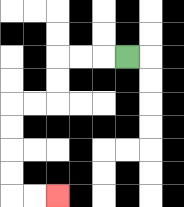{'start': '[5, 2]', 'end': '[2, 8]', 'path_directions': 'L,L,L,D,D,L,L,D,D,D,D,R,R', 'path_coordinates': '[[5, 2], [4, 2], [3, 2], [2, 2], [2, 3], [2, 4], [1, 4], [0, 4], [0, 5], [0, 6], [0, 7], [0, 8], [1, 8], [2, 8]]'}